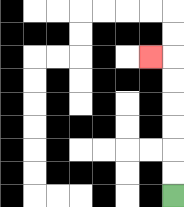{'start': '[7, 8]', 'end': '[6, 2]', 'path_directions': 'U,U,U,U,U,U,L', 'path_coordinates': '[[7, 8], [7, 7], [7, 6], [7, 5], [7, 4], [7, 3], [7, 2], [6, 2]]'}